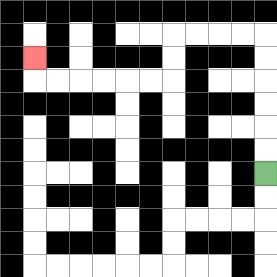{'start': '[11, 7]', 'end': '[1, 2]', 'path_directions': 'U,U,U,U,U,U,L,L,L,L,D,D,L,L,L,L,L,L,U', 'path_coordinates': '[[11, 7], [11, 6], [11, 5], [11, 4], [11, 3], [11, 2], [11, 1], [10, 1], [9, 1], [8, 1], [7, 1], [7, 2], [7, 3], [6, 3], [5, 3], [4, 3], [3, 3], [2, 3], [1, 3], [1, 2]]'}